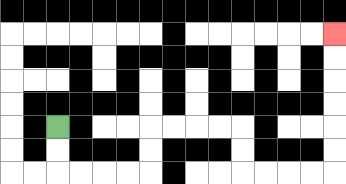{'start': '[2, 5]', 'end': '[14, 1]', 'path_directions': 'D,D,R,R,R,R,U,U,R,R,R,R,D,D,R,R,R,R,U,U,U,U,U,U', 'path_coordinates': '[[2, 5], [2, 6], [2, 7], [3, 7], [4, 7], [5, 7], [6, 7], [6, 6], [6, 5], [7, 5], [8, 5], [9, 5], [10, 5], [10, 6], [10, 7], [11, 7], [12, 7], [13, 7], [14, 7], [14, 6], [14, 5], [14, 4], [14, 3], [14, 2], [14, 1]]'}